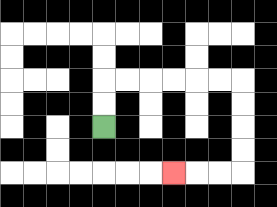{'start': '[4, 5]', 'end': '[7, 7]', 'path_directions': 'U,U,R,R,R,R,R,R,D,D,D,D,L,L,L', 'path_coordinates': '[[4, 5], [4, 4], [4, 3], [5, 3], [6, 3], [7, 3], [8, 3], [9, 3], [10, 3], [10, 4], [10, 5], [10, 6], [10, 7], [9, 7], [8, 7], [7, 7]]'}